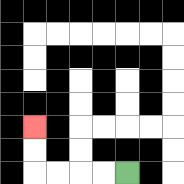{'start': '[5, 7]', 'end': '[1, 5]', 'path_directions': 'L,L,L,L,U,U', 'path_coordinates': '[[5, 7], [4, 7], [3, 7], [2, 7], [1, 7], [1, 6], [1, 5]]'}